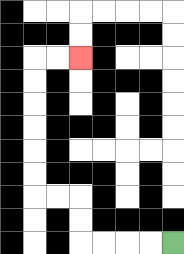{'start': '[7, 10]', 'end': '[3, 2]', 'path_directions': 'L,L,L,L,U,U,L,L,U,U,U,U,U,U,R,R', 'path_coordinates': '[[7, 10], [6, 10], [5, 10], [4, 10], [3, 10], [3, 9], [3, 8], [2, 8], [1, 8], [1, 7], [1, 6], [1, 5], [1, 4], [1, 3], [1, 2], [2, 2], [3, 2]]'}